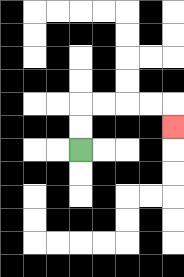{'start': '[3, 6]', 'end': '[7, 5]', 'path_directions': 'U,U,R,R,R,R,D', 'path_coordinates': '[[3, 6], [3, 5], [3, 4], [4, 4], [5, 4], [6, 4], [7, 4], [7, 5]]'}